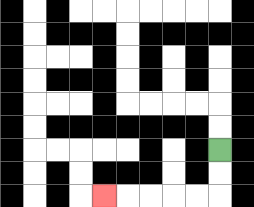{'start': '[9, 6]', 'end': '[4, 8]', 'path_directions': 'D,D,L,L,L,L,L', 'path_coordinates': '[[9, 6], [9, 7], [9, 8], [8, 8], [7, 8], [6, 8], [5, 8], [4, 8]]'}